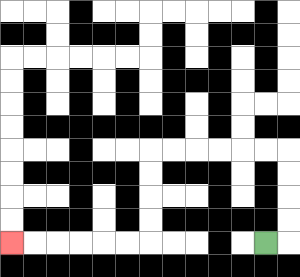{'start': '[11, 10]', 'end': '[0, 10]', 'path_directions': 'R,U,U,U,U,L,L,L,L,L,L,D,D,D,D,L,L,L,L,L,L', 'path_coordinates': '[[11, 10], [12, 10], [12, 9], [12, 8], [12, 7], [12, 6], [11, 6], [10, 6], [9, 6], [8, 6], [7, 6], [6, 6], [6, 7], [6, 8], [6, 9], [6, 10], [5, 10], [4, 10], [3, 10], [2, 10], [1, 10], [0, 10]]'}